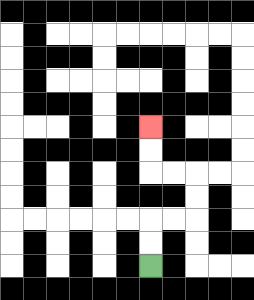{'start': '[6, 11]', 'end': '[6, 5]', 'path_directions': 'U,U,R,R,U,U,L,L,U,U', 'path_coordinates': '[[6, 11], [6, 10], [6, 9], [7, 9], [8, 9], [8, 8], [8, 7], [7, 7], [6, 7], [6, 6], [6, 5]]'}